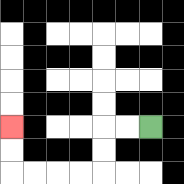{'start': '[6, 5]', 'end': '[0, 5]', 'path_directions': 'L,L,D,D,L,L,L,L,U,U', 'path_coordinates': '[[6, 5], [5, 5], [4, 5], [4, 6], [4, 7], [3, 7], [2, 7], [1, 7], [0, 7], [0, 6], [0, 5]]'}